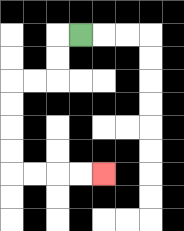{'start': '[3, 1]', 'end': '[4, 7]', 'path_directions': 'L,D,D,L,L,D,D,D,D,R,R,R,R', 'path_coordinates': '[[3, 1], [2, 1], [2, 2], [2, 3], [1, 3], [0, 3], [0, 4], [0, 5], [0, 6], [0, 7], [1, 7], [2, 7], [3, 7], [4, 7]]'}